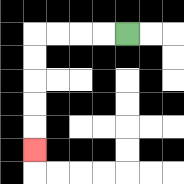{'start': '[5, 1]', 'end': '[1, 6]', 'path_directions': 'L,L,L,L,D,D,D,D,D', 'path_coordinates': '[[5, 1], [4, 1], [3, 1], [2, 1], [1, 1], [1, 2], [1, 3], [1, 4], [1, 5], [1, 6]]'}